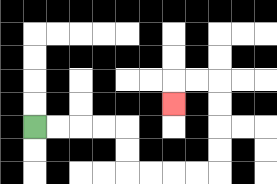{'start': '[1, 5]', 'end': '[7, 4]', 'path_directions': 'R,R,R,R,D,D,R,R,R,R,U,U,U,U,L,L,D', 'path_coordinates': '[[1, 5], [2, 5], [3, 5], [4, 5], [5, 5], [5, 6], [5, 7], [6, 7], [7, 7], [8, 7], [9, 7], [9, 6], [9, 5], [9, 4], [9, 3], [8, 3], [7, 3], [7, 4]]'}